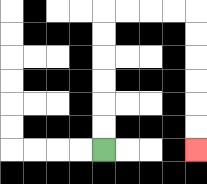{'start': '[4, 6]', 'end': '[8, 6]', 'path_directions': 'U,U,U,U,U,U,R,R,R,R,D,D,D,D,D,D', 'path_coordinates': '[[4, 6], [4, 5], [4, 4], [4, 3], [4, 2], [4, 1], [4, 0], [5, 0], [6, 0], [7, 0], [8, 0], [8, 1], [8, 2], [8, 3], [8, 4], [8, 5], [8, 6]]'}